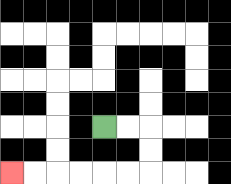{'start': '[4, 5]', 'end': '[0, 7]', 'path_directions': 'R,R,D,D,L,L,L,L,L,L', 'path_coordinates': '[[4, 5], [5, 5], [6, 5], [6, 6], [6, 7], [5, 7], [4, 7], [3, 7], [2, 7], [1, 7], [0, 7]]'}